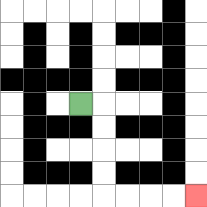{'start': '[3, 4]', 'end': '[8, 8]', 'path_directions': 'R,D,D,D,D,R,R,R,R', 'path_coordinates': '[[3, 4], [4, 4], [4, 5], [4, 6], [4, 7], [4, 8], [5, 8], [6, 8], [7, 8], [8, 8]]'}